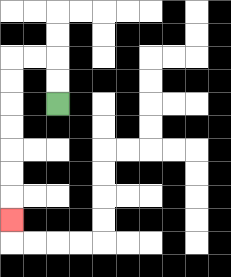{'start': '[2, 4]', 'end': '[0, 9]', 'path_directions': 'U,U,L,L,D,D,D,D,D,D,D', 'path_coordinates': '[[2, 4], [2, 3], [2, 2], [1, 2], [0, 2], [0, 3], [0, 4], [0, 5], [0, 6], [0, 7], [0, 8], [0, 9]]'}